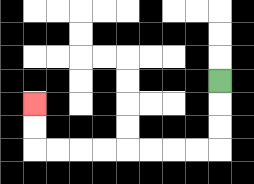{'start': '[9, 3]', 'end': '[1, 4]', 'path_directions': 'D,D,D,L,L,L,L,L,L,L,L,U,U', 'path_coordinates': '[[9, 3], [9, 4], [9, 5], [9, 6], [8, 6], [7, 6], [6, 6], [5, 6], [4, 6], [3, 6], [2, 6], [1, 6], [1, 5], [1, 4]]'}